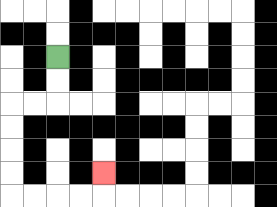{'start': '[2, 2]', 'end': '[4, 7]', 'path_directions': 'D,D,L,L,D,D,D,D,R,R,R,R,U', 'path_coordinates': '[[2, 2], [2, 3], [2, 4], [1, 4], [0, 4], [0, 5], [0, 6], [0, 7], [0, 8], [1, 8], [2, 8], [3, 8], [4, 8], [4, 7]]'}